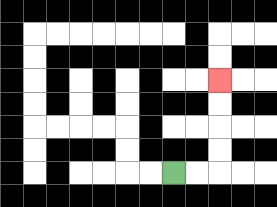{'start': '[7, 7]', 'end': '[9, 3]', 'path_directions': 'R,R,U,U,U,U', 'path_coordinates': '[[7, 7], [8, 7], [9, 7], [9, 6], [9, 5], [9, 4], [9, 3]]'}